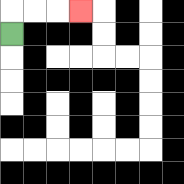{'start': '[0, 1]', 'end': '[3, 0]', 'path_directions': 'U,R,R,R', 'path_coordinates': '[[0, 1], [0, 0], [1, 0], [2, 0], [3, 0]]'}